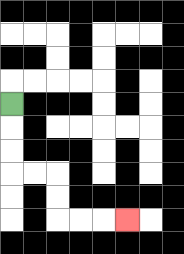{'start': '[0, 4]', 'end': '[5, 9]', 'path_directions': 'D,D,D,R,R,D,D,R,R,R', 'path_coordinates': '[[0, 4], [0, 5], [0, 6], [0, 7], [1, 7], [2, 7], [2, 8], [2, 9], [3, 9], [4, 9], [5, 9]]'}